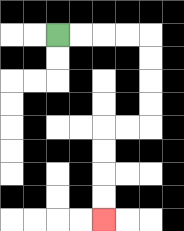{'start': '[2, 1]', 'end': '[4, 9]', 'path_directions': 'R,R,R,R,D,D,D,D,L,L,D,D,D,D', 'path_coordinates': '[[2, 1], [3, 1], [4, 1], [5, 1], [6, 1], [6, 2], [6, 3], [6, 4], [6, 5], [5, 5], [4, 5], [4, 6], [4, 7], [4, 8], [4, 9]]'}